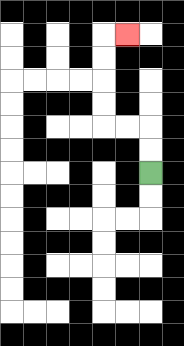{'start': '[6, 7]', 'end': '[5, 1]', 'path_directions': 'U,U,L,L,U,U,U,U,R', 'path_coordinates': '[[6, 7], [6, 6], [6, 5], [5, 5], [4, 5], [4, 4], [4, 3], [4, 2], [4, 1], [5, 1]]'}